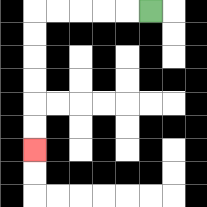{'start': '[6, 0]', 'end': '[1, 6]', 'path_directions': 'L,L,L,L,L,D,D,D,D,D,D', 'path_coordinates': '[[6, 0], [5, 0], [4, 0], [3, 0], [2, 0], [1, 0], [1, 1], [1, 2], [1, 3], [1, 4], [1, 5], [1, 6]]'}